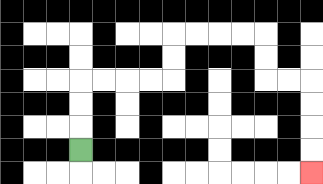{'start': '[3, 6]', 'end': '[13, 7]', 'path_directions': 'U,U,U,R,R,R,R,U,U,R,R,R,R,D,D,R,R,D,D,D,D', 'path_coordinates': '[[3, 6], [3, 5], [3, 4], [3, 3], [4, 3], [5, 3], [6, 3], [7, 3], [7, 2], [7, 1], [8, 1], [9, 1], [10, 1], [11, 1], [11, 2], [11, 3], [12, 3], [13, 3], [13, 4], [13, 5], [13, 6], [13, 7]]'}